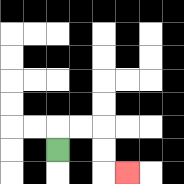{'start': '[2, 6]', 'end': '[5, 7]', 'path_directions': 'U,R,R,D,D,R', 'path_coordinates': '[[2, 6], [2, 5], [3, 5], [4, 5], [4, 6], [4, 7], [5, 7]]'}